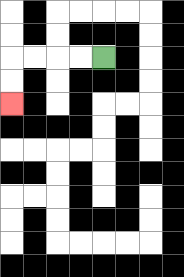{'start': '[4, 2]', 'end': '[0, 4]', 'path_directions': 'L,L,L,L,D,D', 'path_coordinates': '[[4, 2], [3, 2], [2, 2], [1, 2], [0, 2], [0, 3], [0, 4]]'}